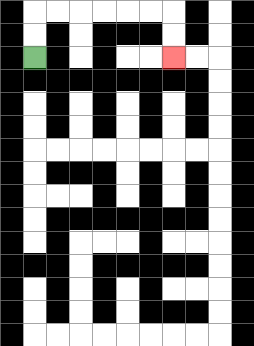{'start': '[1, 2]', 'end': '[7, 2]', 'path_directions': 'U,U,R,R,R,R,R,R,D,D', 'path_coordinates': '[[1, 2], [1, 1], [1, 0], [2, 0], [3, 0], [4, 0], [5, 0], [6, 0], [7, 0], [7, 1], [7, 2]]'}